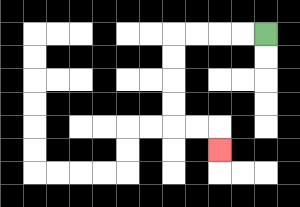{'start': '[11, 1]', 'end': '[9, 6]', 'path_directions': 'L,L,L,L,D,D,D,D,R,R,D', 'path_coordinates': '[[11, 1], [10, 1], [9, 1], [8, 1], [7, 1], [7, 2], [7, 3], [7, 4], [7, 5], [8, 5], [9, 5], [9, 6]]'}